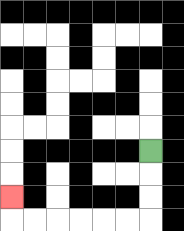{'start': '[6, 6]', 'end': '[0, 8]', 'path_directions': 'D,D,D,L,L,L,L,L,L,U', 'path_coordinates': '[[6, 6], [6, 7], [6, 8], [6, 9], [5, 9], [4, 9], [3, 9], [2, 9], [1, 9], [0, 9], [0, 8]]'}